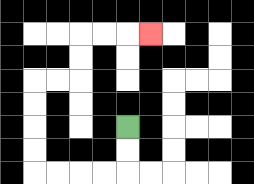{'start': '[5, 5]', 'end': '[6, 1]', 'path_directions': 'D,D,L,L,L,L,U,U,U,U,R,R,U,U,R,R,R', 'path_coordinates': '[[5, 5], [5, 6], [5, 7], [4, 7], [3, 7], [2, 7], [1, 7], [1, 6], [1, 5], [1, 4], [1, 3], [2, 3], [3, 3], [3, 2], [3, 1], [4, 1], [5, 1], [6, 1]]'}